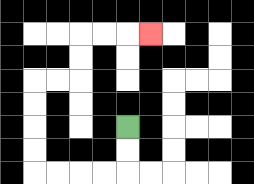{'start': '[5, 5]', 'end': '[6, 1]', 'path_directions': 'D,D,L,L,L,L,U,U,U,U,R,R,U,U,R,R,R', 'path_coordinates': '[[5, 5], [5, 6], [5, 7], [4, 7], [3, 7], [2, 7], [1, 7], [1, 6], [1, 5], [1, 4], [1, 3], [2, 3], [3, 3], [3, 2], [3, 1], [4, 1], [5, 1], [6, 1]]'}